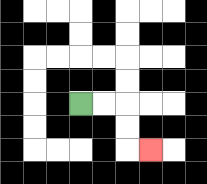{'start': '[3, 4]', 'end': '[6, 6]', 'path_directions': 'R,R,D,D,R', 'path_coordinates': '[[3, 4], [4, 4], [5, 4], [5, 5], [5, 6], [6, 6]]'}